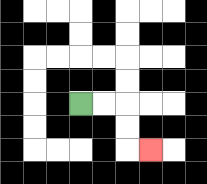{'start': '[3, 4]', 'end': '[6, 6]', 'path_directions': 'R,R,D,D,R', 'path_coordinates': '[[3, 4], [4, 4], [5, 4], [5, 5], [5, 6], [6, 6]]'}